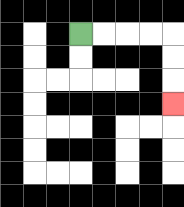{'start': '[3, 1]', 'end': '[7, 4]', 'path_directions': 'R,R,R,R,D,D,D', 'path_coordinates': '[[3, 1], [4, 1], [5, 1], [6, 1], [7, 1], [7, 2], [7, 3], [7, 4]]'}